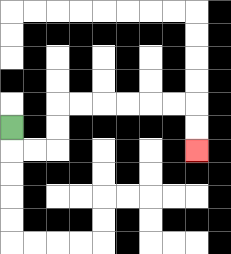{'start': '[0, 5]', 'end': '[8, 6]', 'path_directions': 'D,R,R,U,U,R,R,R,R,R,R,D,D', 'path_coordinates': '[[0, 5], [0, 6], [1, 6], [2, 6], [2, 5], [2, 4], [3, 4], [4, 4], [5, 4], [6, 4], [7, 4], [8, 4], [8, 5], [8, 6]]'}